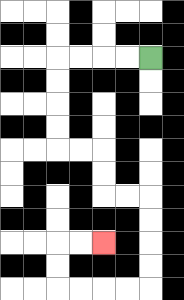{'start': '[6, 2]', 'end': '[4, 10]', 'path_directions': 'L,L,L,L,D,D,D,D,R,R,D,D,R,R,D,D,D,D,L,L,L,L,U,U,R,R', 'path_coordinates': '[[6, 2], [5, 2], [4, 2], [3, 2], [2, 2], [2, 3], [2, 4], [2, 5], [2, 6], [3, 6], [4, 6], [4, 7], [4, 8], [5, 8], [6, 8], [6, 9], [6, 10], [6, 11], [6, 12], [5, 12], [4, 12], [3, 12], [2, 12], [2, 11], [2, 10], [3, 10], [4, 10]]'}